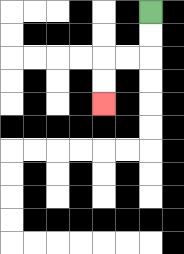{'start': '[6, 0]', 'end': '[4, 4]', 'path_directions': 'D,D,L,L,D,D', 'path_coordinates': '[[6, 0], [6, 1], [6, 2], [5, 2], [4, 2], [4, 3], [4, 4]]'}